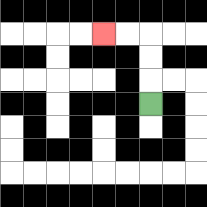{'start': '[6, 4]', 'end': '[4, 1]', 'path_directions': 'U,U,U,L,L', 'path_coordinates': '[[6, 4], [6, 3], [6, 2], [6, 1], [5, 1], [4, 1]]'}